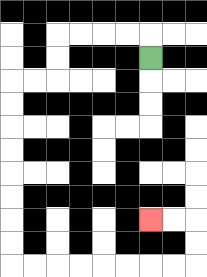{'start': '[6, 2]', 'end': '[6, 9]', 'path_directions': 'U,L,L,L,L,D,D,L,L,D,D,D,D,D,D,D,D,R,R,R,R,R,R,R,R,U,U,L,L', 'path_coordinates': '[[6, 2], [6, 1], [5, 1], [4, 1], [3, 1], [2, 1], [2, 2], [2, 3], [1, 3], [0, 3], [0, 4], [0, 5], [0, 6], [0, 7], [0, 8], [0, 9], [0, 10], [0, 11], [1, 11], [2, 11], [3, 11], [4, 11], [5, 11], [6, 11], [7, 11], [8, 11], [8, 10], [8, 9], [7, 9], [6, 9]]'}